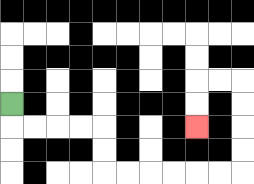{'start': '[0, 4]', 'end': '[8, 5]', 'path_directions': 'D,R,R,R,R,D,D,R,R,R,R,R,R,U,U,U,U,L,L,D,D', 'path_coordinates': '[[0, 4], [0, 5], [1, 5], [2, 5], [3, 5], [4, 5], [4, 6], [4, 7], [5, 7], [6, 7], [7, 7], [8, 7], [9, 7], [10, 7], [10, 6], [10, 5], [10, 4], [10, 3], [9, 3], [8, 3], [8, 4], [8, 5]]'}